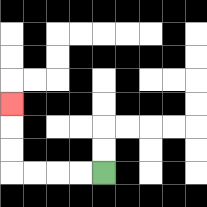{'start': '[4, 7]', 'end': '[0, 4]', 'path_directions': 'L,L,L,L,U,U,U', 'path_coordinates': '[[4, 7], [3, 7], [2, 7], [1, 7], [0, 7], [0, 6], [0, 5], [0, 4]]'}